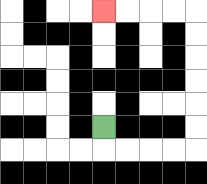{'start': '[4, 5]', 'end': '[4, 0]', 'path_directions': 'D,R,R,R,R,U,U,U,U,U,U,L,L,L,L', 'path_coordinates': '[[4, 5], [4, 6], [5, 6], [6, 6], [7, 6], [8, 6], [8, 5], [8, 4], [8, 3], [8, 2], [8, 1], [8, 0], [7, 0], [6, 0], [5, 0], [4, 0]]'}